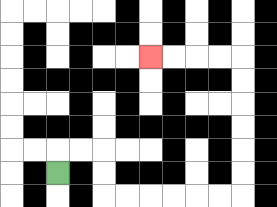{'start': '[2, 7]', 'end': '[6, 2]', 'path_directions': 'U,R,R,D,D,R,R,R,R,R,R,U,U,U,U,U,U,L,L,L,L', 'path_coordinates': '[[2, 7], [2, 6], [3, 6], [4, 6], [4, 7], [4, 8], [5, 8], [6, 8], [7, 8], [8, 8], [9, 8], [10, 8], [10, 7], [10, 6], [10, 5], [10, 4], [10, 3], [10, 2], [9, 2], [8, 2], [7, 2], [6, 2]]'}